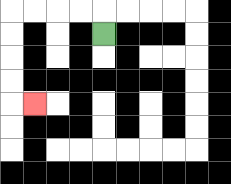{'start': '[4, 1]', 'end': '[1, 4]', 'path_directions': 'U,L,L,L,L,D,D,D,D,R', 'path_coordinates': '[[4, 1], [4, 0], [3, 0], [2, 0], [1, 0], [0, 0], [0, 1], [0, 2], [0, 3], [0, 4], [1, 4]]'}